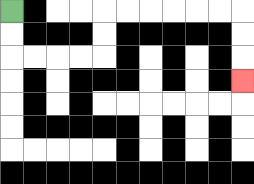{'start': '[0, 0]', 'end': '[10, 3]', 'path_directions': 'D,D,R,R,R,R,U,U,R,R,R,R,R,R,D,D,D', 'path_coordinates': '[[0, 0], [0, 1], [0, 2], [1, 2], [2, 2], [3, 2], [4, 2], [4, 1], [4, 0], [5, 0], [6, 0], [7, 0], [8, 0], [9, 0], [10, 0], [10, 1], [10, 2], [10, 3]]'}